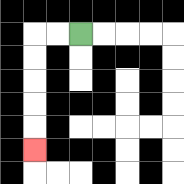{'start': '[3, 1]', 'end': '[1, 6]', 'path_directions': 'L,L,D,D,D,D,D', 'path_coordinates': '[[3, 1], [2, 1], [1, 1], [1, 2], [1, 3], [1, 4], [1, 5], [1, 6]]'}